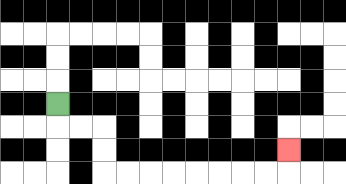{'start': '[2, 4]', 'end': '[12, 6]', 'path_directions': 'D,R,R,D,D,R,R,R,R,R,R,R,R,U', 'path_coordinates': '[[2, 4], [2, 5], [3, 5], [4, 5], [4, 6], [4, 7], [5, 7], [6, 7], [7, 7], [8, 7], [9, 7], [10, 7], [11, 7], [12, 7], [12, 6]]'}